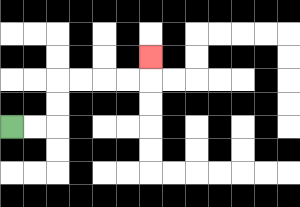{'start': '[0, 5]', 'end': '[6, 2]', 'path_directions': 'R,R,U,U,R,R,R,R,U', 'path_coordinates': '[[0, 5], [1, 5], [2, 5], [2, 4], [2, 3], [3, 3], [4, 3], [5, 3], [6, 3], [6, 2]]'}